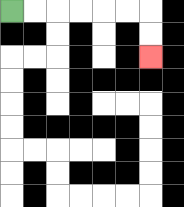{'start': '[0, 0]', 'end': '[6, 2]', 'path_directions': 'R,R,R,R,R,R,D,D', 'path_coordinates': '[[0, 0], [1, 0], [2, 0], [3, 0], [4, 0], [5, 0], [6, 0], [6, 1], [6, 2]]'}